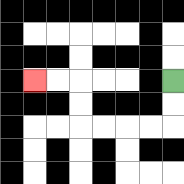{'start': '[7, 3]', 'end': '[1, 3]', 'path_directions': 'D,D,L,L,L,L,U,U,L,L', 'path_coordinates': '[[7, 3], [7, 4], [7, 5], [6, 5], [5, 5], [4, 5], [3, 5], [3, 4], [3, 3], [2, 3], [1, 3]]'}